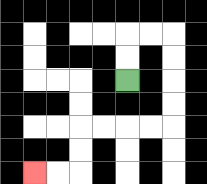{'start': '[5, 3]', 'end': '[1, 7]', 'path_directions': 'U,U,R,R,D,D,D,D,L,L,L,L,D,D,L,L', 'path_coordinates': '[[5, 3], [5, 2], [5, 1], [6, 1], [7, 1], [7, 2], [7, 3], [7, 4], [7, 5], [6, 5], [5, 5], [4, 5], [3, 5], [3, 6], [3, 7], [2, 7], [1, 7]]'}